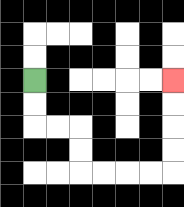{'start': '[1, 3]', 'end': '[7, 3]', 'path_directions': 'D,D,R,R,D,D,R,R,R,R,U,U,U,U', 'path_coordinates': '[[1, 3], [1, 4], [1, 5], [2, 5], [3, 5], [3, 6], [3, 7], [4, 7], [5, 7], [6, 7], [7, 7], [7, 6], [7, 5], [7, 4], [7, 3]]'}